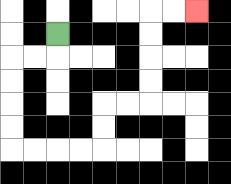{'start': '[2, 1]', 'end': '[8, 0]', 'path_directions': 'D,L,L,D,D,D,D,R,R,R,R,U,U,R,R,U,U,U,U,R,R', 'path_coordinates': '[[2, 1], [2, 2], [1, 2], [0, 2], [0, 3], [0, 4], [0, 5], [0, 6], [1, 6], [2, 6], [3, 6], [4, 6], [4, 5], [4, 4], [5, 4], [6, 4], [6, 3], [6, 2], [6, 1], [6, 0], [7, 0], [8, 0]]'}